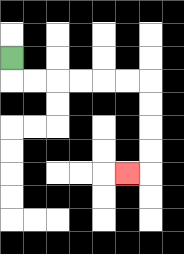{'start': '[0, 2]', 'end': '[5, 7]', 'path_directions': 'D,R,R,R,R,R,R,D,D,D,D,L', 'path_coordinates': '[[0, 2], [0, 3], [1, 3], [2, 3], [3, 3], [4, 3], [5, 3], [6, 3], [6, 4], [6, 5], [6, 6], [6, 7], [5, 7]]'}